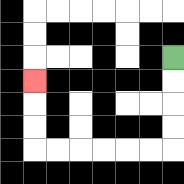{'start': '[7, 2]', 'end': '[1, 3]', 'path_directions': 'D,D,D,D,L,L,L,L,L,L,U,U,U', 'path_coordinates': '[[7, 2], [7, 3], [7, 4], [7, 5], [7, 6], [6, 6], [5, 6], [4, 6], [3, 6], [2, 6], [1, 6], [1, 5], [1, 4], [1, 3]]'}